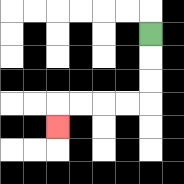{'start': '[6, 1]', 'end': '[2, 5]', 'path_directions': 'D,D,D,L,L,L,L,D', 'path_coordinates': '[[6, 1], [6, 2], [6, 3], [6, 4], [5, 4], [4, 4], [3, 4], [2, 4], [2, 5]]'}